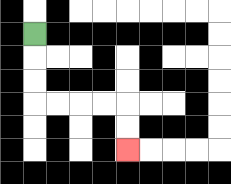{'start': '[1, 1]', 'end': '[5, 6]', 'path_directions': 'D,D,D,R,R,R,R,D,D', 'path_coordinates': '[[1, 1], [1, 2], [1, 3], [1, 4], [2, 4], [3, 4], [4, 4], [5, 4], [5, 5], [5, 6]]'}